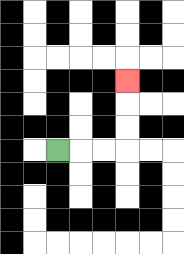{'start': '[2, 6]', 'end': '[5, 3]', 'path_directions': 'R,R,R,U,U,U', 'path_coordinates': '[[2, 6], [3, 6], [4, 6], [5, 6], [5, 5], [5, 4], [5, 3]]'}